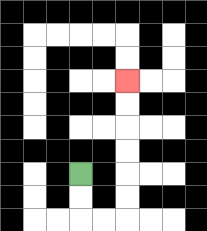{'start': '[3, 7]', 'end': '[5, 3]', 'path_directions': 'D,D,R,R,U,U,U,U,U,U', 'path_coordinates': '[[3, 7], [3, 8], [3, 9], [4, 9], [5, 9], [5, 8], [5, 7], [5, 6], [5, 5], [5, 4], [5, 3]]'}